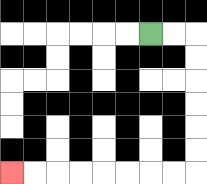{'start': '[6, 1]', 'end': '[0, 7]', 'path_directions': 'R,R,D,D,D,D,D,D,L,L,L,L,L,L,L,L', 'path_coordinates': '[[6, 1], [7, 1], [8, 1], [8, 2], [8, 3], [8, 4], [8, 5], [8, 6], [8, 7], [7, 7], [6, 7], [5, 7], [4, 7], [3, 7], [2, 7], [1, 7], [0, 7]]'}